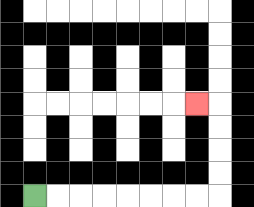{'start': '[1, 8]', 'end': '[8, 4]', 'path_directions': 'R,R,R,R,R,R,R,R,U,U,U,U,L', 'path_coordinates': '[[1, 8], [2, 8], [3, 8], [4, 8], [5, 8], [6, 8], [7, 8], [8, 8], [9, 8], [9, 7], [9, 6], [9, 5], [9, 4], [8, 4]]'}